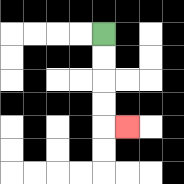{'start': '[4, 1]', 'end': '[5, 5]', 'path_directions': 'D,D,D,D,R', 'path_coordinates': '[[4, 1], [4, 2], [4, 3], [4, 4], [4, 5], [5, 5]]'}